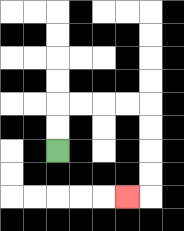{'start': '[2, 6]', 'end': '[5, 8]', 'path_directions': 'U,U,R,R,R,R,D,D,D,D,L', 'path_coordinates': '[[2, 6], [2, 5], [2, 4], [3, 4], [4, 4], [5, 4], [6, 4], [6, 5], [6, 6], [6, 7], [6, 8], [5, 8]]'}